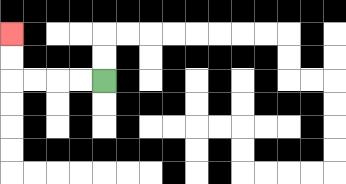{'start': '[4, 3]', 'end': '[0, 1]', 'path_directions': 'L,L,L,L,U,U', 'path_coordinates': '[[4, 3], [3, 3], [2, 3], [1, 3], [0, 3], [0, 2], [0, 1]]'}